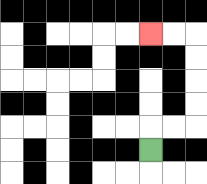{'start': '[6, 6]', 'end': '[6, 1]', 'path_directions': 'U,R,R,U,U,U,U,L,L', 'path_coordinates': '[[6, 6], [6, 5], [7, 5], [8, 5], [8, 4], [8, 3], [8, 2], [8, 1], [7, 1], [6, 1]]'}